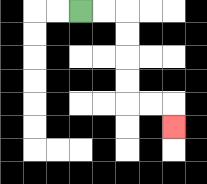{'start': '[3, 0]', 'end': '[7, 5]', 'path_directions': 'R,R,D,D,D,D,R,R,D', 'path_coordinates': '[[3, 0], [4, 0], [5, 0], [5, 1], [5, 2], [5, 3], [5, 4], [6, 4], [7, 4], [7, 5]]'}